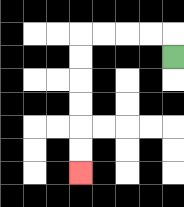{'start': '[7, 2]', 'end': '[3, 7]', 'path_directions': 'U,L,L,L,L,D,D,D,D,D,D', 'path_coordinates': '[[7, 2], [7, 1], [6, 1], [5, 1], [4, 1], [3, 1], [3, 2], [3, 3], [3, 4], [3, 5], [3, 6], [3, 7]]'}